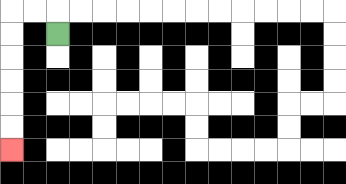{'start': '[2, 1]', 'end': '[0, 6]', 'path_directions': 'U,L,L,D,D,D,D,D,D', 'path_coordinates': '[[2, 1], [2, 0], [1, 0], [0, 0], [0, 1], [0, 2], [0, 3], [0, 4], [0, 5], [0, 6]]'}